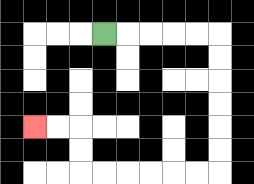{'start': '[4, 1]', 'end': '[1, 5]', 'path_directions': 'R,R,R,R,R,D,D,D,D,D,D,L,L,L,L,L,L,U,U,L,L', 'path_coordinates': '[[4, 1], [5, 1], [6, 1], [7, 1], [8, 1], [9, 1], [9, 2], [9, 3], [9, 4], [9, 5], [9, 6], [9, 7], [8, 7], [7, 7], [6, 7], [5, 7], [4, 7], [3, 7], [3, 6], [3, 5], [2, 5], [1, 5]]'}